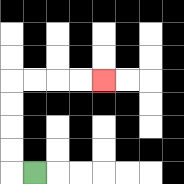{'start': '[1, 7]', 'end': '[4, 3]', 'path_directions': 'L,U,U,U,U,R,R,R,R', 'path_coordinates': '[[1, 7], [0, 7], [0, 6], [0, 5], [0, 4], [0, 3], [1, 3], [2, 3], [3, 3], [4, 3]]'}